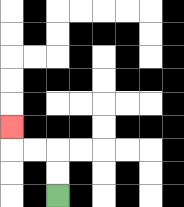{'start': '[2, 8]', 'end': '[0, 5]', 'path_directions': 'U,U,L,L,U', 'path_coordinates': '[[2, 8], [2, 7], [2, 6], [1, 6], [0, 6], [0, 5]]'}